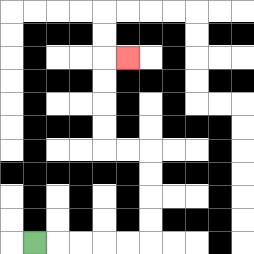{'start': '[1, 10]', 'end': '[5, 2]', 'path_directions': 'R,R,R,R,R,U,U,U,U,L,L,U,U,U,U,R', 'path_coordinates': '[[1, 10], [2, 10], [3, 10], [4, 10], [5, 10], [6, 10], [6, 9], [6, 8], [6, 7], [6, 6], [5, 6], [4, 6], [4, 5], [4, 4], [4, 3], [4, 2], [5, 2]]'}